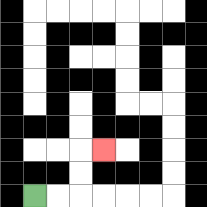{'start': '[1, 8]', 'end': '[4, 6]', 'path_directions': 'R,R,U,U,R', 'path_coordinates': '[[1, 8], [2, 8], [3, 8], [3, 7], [3, 6], [4, 6]]'}